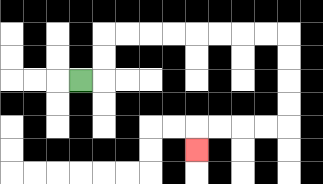{'start': '[3, 3]', 'end': '[8, 6]', 'path_directions': 'R,U,U,R,R,R,R,R,R,R,R,D,D,D,D,L,L,L,L,D', 'path_coordinates': '[[3, 3], [4, 3], [4, 2], [4, 1], [5, 1], [6, 1], [7, 1], [8, 1], [9, 1], [10, 1], [11, 1], [12, 1], [12, 2], [12, 3], [12, 4], [12, 5], [11, 5], [10, 5], [9, 5], [8, 5], [8, 6]]'}